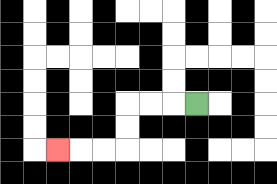{'start': '[8, 4]', 'end': '[2, 6]', 'path_directions': 'L,L,L,D,D,L,L,L', 'path_coordinates': '[[8, 4], [7, 4], [6, 4], [5, 4], [5, 5], [5, 6], [4, 6], [3, 6], [2, 6]]'}